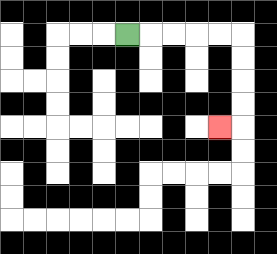{'start': '[5, 1]', 'end': '[9, 5]', 'path_directions': 'R,R,R,R,R,D,D,D,D,L', 'path_coordinates': '[[5, 1], [6, 1], [7, 1], [8, 1], [9, 1], [10, 1], [10, 2], [10, 3], [10, 4], [10, 5], [9, 5]]'}